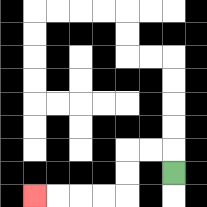{'start': '[7, 7]', 'end': '[1, 8]', 'path_directions': 'U,L,L,D,D,L,L,L,L', 'path_coordinates': '[[7, 7], [7, 6], [6, 6], [5, 6], [5, 7], [5, 8], [4, 8], [3, 8], [2, 8], [1, 8]]'}